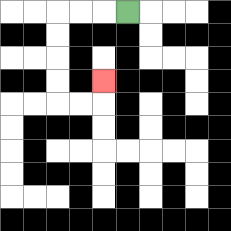{'start': '[5, 0]', 'end': '[4, 3]', 'path_directions': 'L,L,L,D,D,D,D,R,R,U', 'path_coordinates': '[[5, 0], [4, 0], [3, 0], [2, 0], [2, 1], [2, 2], [2, 3], [2, 4], [3, 4], [4, 4], [4, 3]]'}